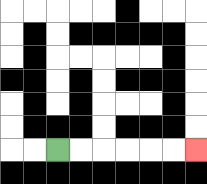{'start': '[2, 6]', 'end': '[8, 6]', 'path_directions': 'R,R,R,R,R,R', 'path_coordinates': '[[2, 6], [3, 6], [4, 6], [5, 6], [6, 6], [7, 6], [8, 6]]'}